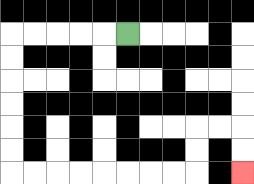{'start': '[5, 1]', 'end': '[10, 7]', 'path_directions': 'L,L,L,L,L,D,D,D,D,D,D,R,R,R,R,R,R,R,R,U,U,R,R,D,D', 'path_coordinates': '[[5, 1], [4, 1], [3, 1], [2, 1], [1, 1], [0, 1], [0, 2], [0, 3], [0, 4], [0, 5], [0, 6], [0, 7], [1, 7], [2, 7], [3, 7], [4, 7], [5, 7], [6, 7], [7, 7], [8, 7], [8, 6], [8, 5], [9, 5], [10, 5], [10, 6], [10, 7]]'}